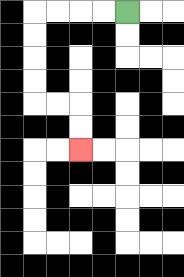{'start': '[5, 0]', 'end': '[3, 6]', 'path_directions': 'L,L,L,L,D,D,D,D,R,R,D,D', 'path_coordinates': '[[5, 0], [4, 0], [3, 0], [2, 0], [1, 0], [1, 1], [1, 2], [1, 3], [1, 4], [2, 4], [3, 4], [3, 5], [3, 6]]'}